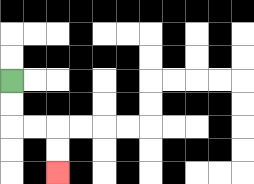{'start': '[0, 3]', 'end': '[2, 7]', 'path_directions': 'D,D,R,R,D,D', 'path_coordinates': '[[0, 3], [0, 4], [0, 5], [1, 5], [2, 5], [2, 6], [2, 7]]'}